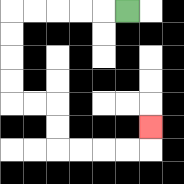{'start': '[5, 0]', 'end': '[6, 5]', 'path_directions': 'L,L,L,L,L,D,D,D,D,R,R,D,D,R,R,R,R,U', 'path_coordinates': '[[5, 0], [4, 0], [3, 0], [2, 0], [1, 0], [0, 0], [0, 1], [0, 2], [0, 3], [0, 4], [1, 4], [2, 4], [2, 5], [2, 6], [3, 6], [4, 6], [5, 6], [6, 6], [6, 5]]'}